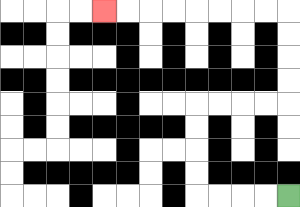{'start': '[12, 8]', 'end': '[4, 0]', 'path_directions': 'L,L,L,L,U,U,U,U,R,R,R,R,U,U,U,U,L,L,L,L,L,L,L,L', 'path_coordinates': '[[12, 8], [11, 8], [10, 8], [9, 8], [8, 8], [8, 7], [8, 6], [8, 5], [8, 4], [9, 4], [10, 4], [11, 4], [12, 4], [12, 3], [12, 2], [12, 1], [12, 0], [11, 0], [10, 0], [9, 0], [8, 0], [7, 0], [6, 0], [5, 0], [4, 0]]'}